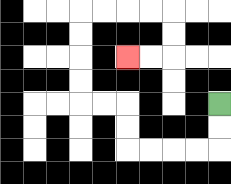{'start': '[9, 4]', 'end': '[5, 2]', 'path_directions': 'D,D,L,L,L,L,U,U,L,L,U,U,U,U,R,R,R,R,D,D,L,L', 'path_coordinates': '[[9, 4], [9, 5], [9, 6], [8, 6], [7, 6], [6, 6], [5, 6], [5, 5], [5, 4], [4, 4], [3, 4], [3, 3], [3, 2], [3, 1], [3, 0], [4, 0], [5, 0], [6, 0], [7, 0], [7, 1], [7, 2], [6, 2], [5, 2]]'}